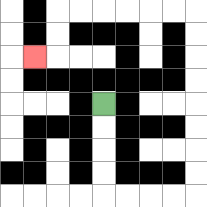{'start': '[4, 4]', 'end': '[1, 2]', 'path_directions': 'D,D,D,D,R,R,R,R,U,U,U,U,U,U,U,U,L,L,L,L,L,L,D,D,L', 'path_coordinates': '[[4, 4], [4, 5], [4, 6], [4, 7], [4, 8], [5, 8], [6, 8], [7, 8], [8, 8], [8, 7], [8, 6], [8, 5], [8, 4], [8, 3], [8, 2], [8, 1], [8, 0], [7, 0], [6, 0], [5, 0], [4, 0], [3, 0], [2, 0], [2, 1], [2, 2], [1, 2]]'}